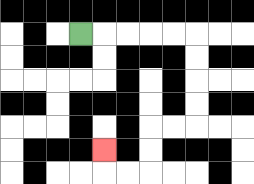{'start': '[3, 1]', 'end': '[4, 6]', 'path_directions': 'R,R,R,R,R,D,D,D,D,L,L,D,D,L,L,U', 'path_coordinates': '[[3, 1], [4, 1], [5, 1], [6, 1], [7, 1], [8, 1], [8, 2], [8, 3], [8, 4], [8, 5], [7, 5], [6, 5], [6, 6], [6, 7], [5, 7], [4, 7], [4, 6]]'}